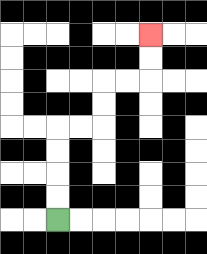{'start': '[2, 9]', 'end': '[6, 1]', 'path_directions': 'U,U,U,U,R,R,U,U,R,R,U,U', 'path_coordinates': '[[2, 9], [2, 8], [2, 7], [2, 6], [2, 5], [3, 5], [4, 5], [4, 4], [4, 3], [5, 3], [6, 3], [6, 2], [6, 1]]'}